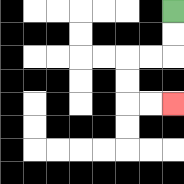{'start': '[7, 0]', 'end': '[7, 4]', 'path_directions': 'D,D,L,L,D,D,R,R', 'path_coordinates': '[[7, 0], [7, 1], [7, 2], [6, 2], [5, 2], [5, 3], [5, 4], [6, 4], [7, 4]]'}